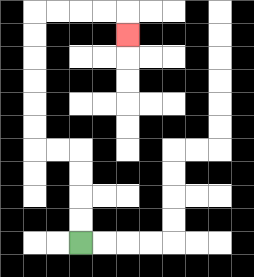{'start': '[3, 10]', 'end': '[5, 1]', 'path_directions': 'U,U,U,U,L,L,U,U,U,U,U,U,R,R,R,R,D', 'path_coordinates': '[[3, 10], [3, 9], [3, 8], [3, 7], [3, 6], [2, 6], [1, 6], [1, 5], [1, 4], [1, 3], [1, 2], [1, 1], [1, 0], [2, 0], [3, 0], [4, 0], [5, 0], [5, 1]]'}